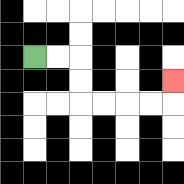{'start': '[1, 2]', 'end': '[7, 3]', 'path_directions': 'R,R,D,D,R,R,R,R,U', 'path_coordinates': '[[1, 2], [2, 2], [3, 2], [3, 3], [3, 4], [4, 4], [5, 4], [6, 4], [7, 4], [7, 3]]'}